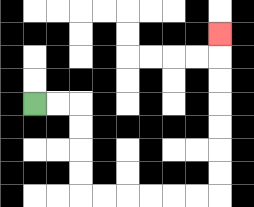{'start': '[1, 4]', 'end': '[9, 1]', 'path_directions': 'R,R,D,D,D,D,R,R,R,R,R,R,U,U,U,U,U,U,U', 'path_coordinates': '[[1, 4], [2, 4], [3, 4], [3, 5], [3, 6], [3, 7], [3, 8], [4, 8], [5, 8], [6, 8], [7, 8], [8, 8], [9, 8], [9, 7], [9, 6], [9, 5], [9, 4], [9, 3], [9, 2], [9, 1]]'}